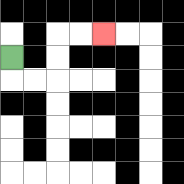{'start': '[0, 2]', 'end': '[4, 1]', 'path_directions': 'D,R,R,U,U,R,R', 'path_coordinates': '[[0, 2], [0, 3], [1, 3], [2, 3], [2, 2], [2, 1], [3, 1], [4, 1]]'}